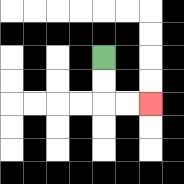{'start': '[4, 2]', 'end': '[6, 4]', 'path_directions': 'D,D,R,R', 'path_coordinates': '[[4, 2], [4, 3], [4, 4], [5, 4], [6, 4]]'}